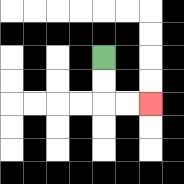{'start': '[4, 2]', 'end': '[6, 4]', 'path_directions': 'D,D,R,R', 'path_coordinates': '[[4, 2], [4, 3], [4, 4], [5, 4], [6, 4]]'}